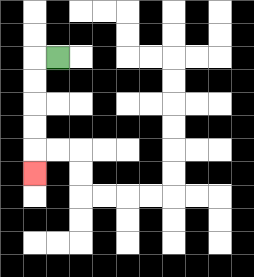{'start': '[2, 2]', 'end': '[1, 7]', 'path_directions': 'L,D,D,D,D,D', 'path_coordinates': '[[2, 2], [1, 2], [1, 3], [1, 4], [1, 5], [1, 6], [1, 7]]'}